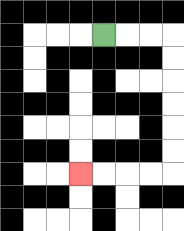{'start': '[4, 1]', 'end': '[3, 7]', 'path_directions': 'R,R,R,D,D,D,D,D,D,L,L,L,L', 'path_coordinates': '[[4, 1], [5, 1], [6, 1], [7, 1], [7, 2], [7, 3], [7, 4], [7, 5], [7, 6], [7, 7], [6, 7], [5, 7], [4, 7], [3, 7]]'}